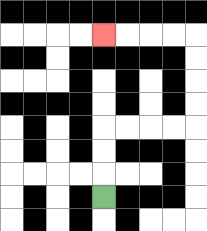{'start': '[4, 8]', 'end': '[4, 1]', 'path_directions': 'U,U,U,R,R,R,R,U,U,U,U,L,L,L,L', 'path_coordinates': '[[4, 8], [4, 7], [4, 6], [4, 5], [5, 5], [6, 5], [7, 5], [8, 5], [8, 4], [8, 3], [8, 2], [8, 1], [7, 1], [6, 1], [5, 1], [4, 1]]'}